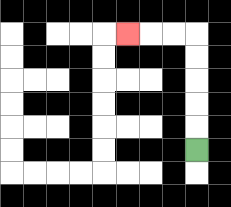{'start': '[8, 6]', 'end': '[5, 1]', 'path_directions': 'U,U,U,U,U,L,L,L', 'path_coordinates': '[[8, 6], [8, 5], [8, 4], [8, 3], [8, 2], [8, 1], [7, 1], [6, 1], [5, 1]]'}